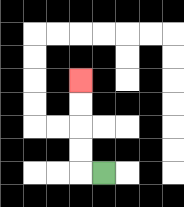{'start': '[4, 7]', 'end': '[3, 3]', 'path_directions': 'L,U,U,U,U', 'path_coordinates': '[[4, 7], [3, 7], [3, 6], [3, 5], [3, 4], [3, 3]]'}